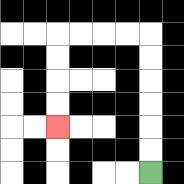{'start': '[6, 7]', 'end': '[2, 5]', 'path_directions': 'U,U,U,U,U,U,L,L,L,L,D,D,D,D', 'path_coordinates': '[[6, 7], [6, 6], [6, 5], [6, 4], [6, 3], [6, 2], [6, 1], [5, 1], [4, 1], [3, 1], [2, 1], [2, 2], [2, 3], [2, 4], [2, 5]]'}